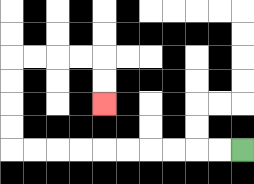{'start': '[10, 6]', 'end': '[4, 4]', 'path_directions': 'L,L,L,L,L,L,L,L,L,L,U,U,U,U,R,R,R,R,D,D', 'path_coordinates': '[[10, 6], [9, 6], [8, 6], [7, 6], [6, 6], [5, 6], [4, 6], [3, 6], [2, 6], [1, 6], [0, 6], [0, 5], [0, 4], [0, 3], [0, 2], [1, 2], [2, 2], [3, 2], [4, 2], [4, 3], [4, 4]]'}